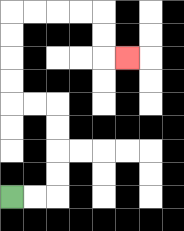{'start': '[0, 8]', 'end': '[5, 2]', 'path_directions': 'R,R,U,U,U,U,L,L,U,U,U,U,R,R,R,R,D,D,R', 'path_coordinates': '[[0, 8], [1, 8], [2, 8], [2, 7], [2, 6], [2, 5], [2, 4], [1, 4], [0, 4], [0, 3], [0, 2], [0, 1], [0, 0], [1, 0], [2, 0], [3, 0], [4, 0], [4, 1], [4, 2], [5, 2]]'}